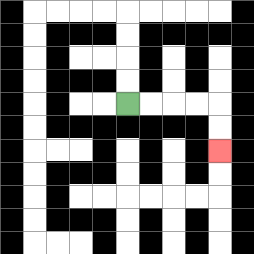{'start': '[5, 4]', 'end': '[9, 6]', 'path_directions': 'R,R,R,R,D,D', 'path_coordinates': '[[5, 4], [6, 4], [7, 4], [8, 4], [9, 4], [9, 5], [9, 6]]'}